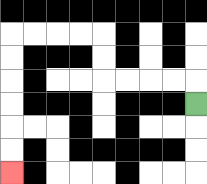{'start': '[8, 4]', 'end': '[0, 7]', 'path_directions': 'U,L,L,L,L,U,U,L,L,L,L,D,D,D,D,D,D', 'path_coordinates': '[[8, 4], [8, 3], [7, 3], [6, 3], [5, 3], [4, 3], [4, 2], [4, 1], [3, 1], [2, 1], [1, 1], [0, 1], [0, 2], [0, 3], [0, 4], [0, 5], [0, 6], [0, 7]]'}